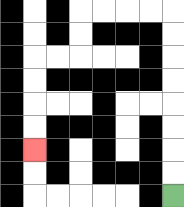{'start': '[7, 8]', 'end': '[1, 6]', 'path_directions': 'U,U,U,U,U,U,U,U,L,L,L,L,D,D,L,L,D,D,D,D', 'path_coordinates': '[[7, 8], [7, 7], [7, 6], [7, 5], [7, 4], [7, 3], [7, 2], [7, 1], [7, 0], [6, 0], [5, 0], [4, 0], [3, 0], [3, 1], [3, 2], [2, 2], [1, 2], [1, 3], [1, 4], [1, 5], [1, 6]]'}